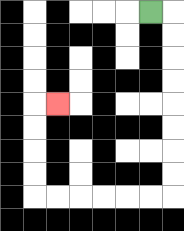{'start': '[6, 0]', 'end': '[2, 4]', 'path_directions': 'R,D,D,D,D,D,D,D,D,L,L,L,L,L,L,U,U,U,U,R', 'path_coordinates': '[[6, 0], [7, 0], [7, 1], [7, 2], [7, 3], [7, 4], [7, 5], [7, 6], [7, 7], [7, 8], [6, 8], [5, 8], [4, 8], [3, 8], [2, 8], [1, 8], [1, 7], [1, 6], [1, 5], [1, 4], [2, 4]]'}